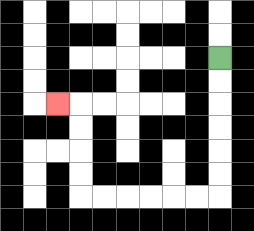{'start': '[9, 2]', 'end': '[2, 4]', 'path_directions': 'D,D,D,D,D,D,L,L,L,L,L,L,U,U,U,U,L', 'path_coordinates': '[[9, 2], [9, 3], [9, 4], [9, 5], [9, 6], [9, 7], [9, 8], [8, 8], [7, 8], [6, 8], [5, 8], [4, 8], [3, 8], [3, 7], [3, 6], [3, 5], [3, 4], [2, 4]]'}